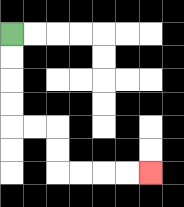{'start': '[0, 1]', 'end': '[6, 7]', 'path_directions': 'D,D,D,D,R,R,D,D,R,R,R,R', 'path_coordinates': '[[0, 1], [0, 2], [0, 3], [0, 4], [0, 5], [1, 5], [2, 5], [2, 6], [2, 7], [3, 7], [4, 7], [5, 7], [6, 7]]'}